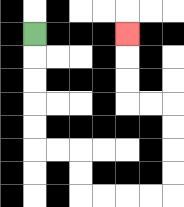{'start': '[1, 1]', 'end': '[5, 1]', 'path_directions': 'D,D,D,D,D,R,R,D,D,R,R,R,R,U,U,U,U,L,L,U,U,U', 'path_coordinates': '[[1, 1], [1, 2], [1, 3], [1, 4], [1, 5], [1, 6], [2, 6], [3, 6], [3, 7], [3, 8], [4, 8], [5, 8], [6, 8], [7, 8], [7, 7], [7, 6], [7, 5], [7, 4], [6, 4], [5, 4], [5, 3], [5, 2], [5, 1]]'}